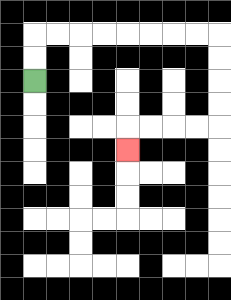{'start': '[1, 3]', 'end': '[5, 6]', 'path_directions': 'U,U,R,R,R,R,R,R,R,R,D,D,D,D,L,L,L,L,D', 'path_coordinates': '[[1, 3], [1, 2], [1, 1], [2, 1], [3, 1], [4, 1], [5, 1], [6, 1], [7, 1], [8, 1], [9, 1], [9, 2], [9, 3], [9, 4], [9, 5], [8, 5], [7, 5], [6, 5], [5, 5], [5, 6]]'}